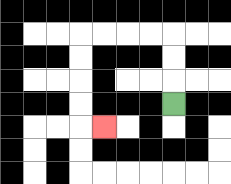{'start': '[7, 4]', 'end': '[4, 5]', 'path_directions': 'U,U,U,L,L,L,L,D,D,D,D,R', 'path_coordinates': '[[7, 4], [7, 3], [7, 2], [7, 1], [6, 1], [5, 1], [4, 1], [3, 1], [3, 2], [3, 3], [3, 4], [3, 5], [4, 5]]'}